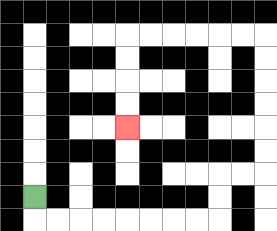{'start': '[1, 8]', 'end': '[5, 5]', 'path_directions': 'D,R,R,R,R,R,R,R,R,U,U,R,R,U,U,U,U,U,U,L,L,L,L,L,L,D,D,D,D', 'path_coordinates': '[[1, 8], [1, 9], [2, 9], [3, 9], [4, 9], [5, 9], [6, 9], [7, 9], [8, 9], [9, 9], [9, 8], [9, 7], [10, 7], [11, 7], [11, 6], [11, 5], [11, 4], [11, 3], [11, 2], [11, 1], [10, 1], [9, 1], [8, 1], [7, 1], [6, 1], [5, 1], [5, 2], [5, 3], [5, 4], [5, 5]]'}